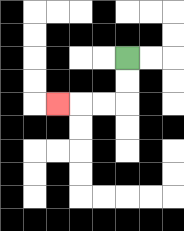{'start': '[5, 2]', 'end': '[2, 4]', 'path_directions': 'D,D,L,L,L', 'path_coordinates': '[[5, 2], [5, 3], [5, 4], [4, 4], [3, 4], [2, 4]]'}